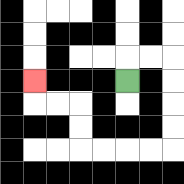{'start': '[5, 3]', 'end': '[1, 3]', 'path_directions': 'U,R,R,D,D,D,D,L,L,L,L,U,U,L,L,U', 'path_coordinates': '[[5, 3], [5, 2], [6, 2], [7, 2], [7, 3], [7, 4], [7, 5], [7, 6], [6, 6], [5, 6], [4, 6], [3, 6], [3, 5], [3, 4], [2, 4], [1, 4], [1, 3]]'}